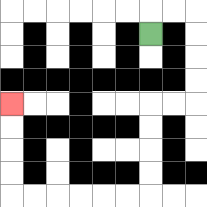{'start': '[6, 1]', 'end': '[0, 4]', 'path_directions': 'U,R,R,D,D,D,D,L,L,D,D,D,D,L,L,L,L,L,L,U,U,U,U', 'path_coordinates': '[[6, 1], [6, 0], [7, 0], [8, 0], [8, 1], [8, 2], [8, 3], [8, 4], [7, 4], [6, 4], [6, 5], [6, 6], [6, 7], [6, 8], [5, 8], [4, 8], [3, 8], [2, 8], [1, 8], [0, 8], [0, 7], [0, 6], [0, 5], [0, 4]]'}